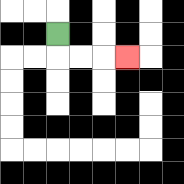{'start': '[2, 1]', 'end': '[5, 2]', 'path_directions': 'D,R,R,R', 'path_coordinates': '[[2, 1], [2, 2], [3, 2], [4, 2], [5, 2]]'}